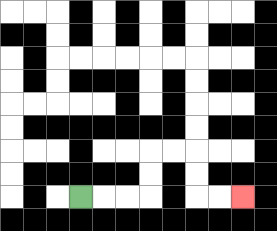{'start': '[3, 8]', 'end': '[10, 8]', 'path_directions': 'R,R,R,U,U,R,R,D,D,R,R', 'path_coordinates': '[[3, 8], [4, 8], [5, 8], [6, 8], [6, 7], [6, 6], [7, 6], [8, 6], [8, 7], [8, 8], [9, 8], [10, 8]]'}